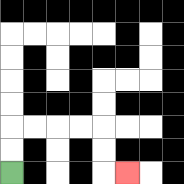{'start': '[0, 7]', 'end': '[5, 7]', 'path_directions': 'U,U,R,R,R,R,D,D,R', 'path_coordinates': '[[0, 7], [0, 6], [0, 5], [1, 5], [2, 5], [3, 5], [4, 5], [4, 6], [4, 7], [5, 7]]'}